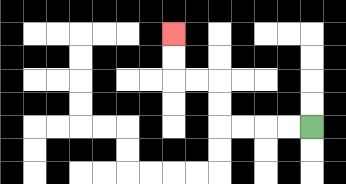{'start': '[13, 5]', 'end': '[7, 1]', 'path_directions': 'L,L,L,L,U,U,L,L,U,U', 'path_coordinates': '[[13, 5], [12, 5], [11, 5], [10, 5], [9, 5], [9, 4], [9, 3], [8, 3], [7, 3], [7, 2], [7, 1]]'}